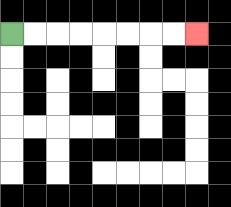{'start': '[0, 1]', 'end': '[8, 1]', 'path_directions': 'R,R,R,R,R,R,R,R', 'path_coordinates': '[[0, 1], [1, 1], [2, 1], [3, 1], [4, 1], [5, 1], [6, 1], [7, 1], [8, 1]]'}